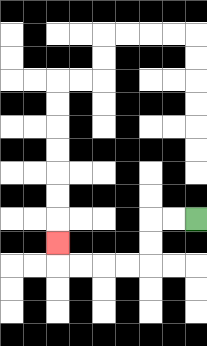{'start': '[8, 9]', 'end': '[2, 10]', 'path_directions': 'L,L,D,D,L,L,L,L,U', 'path_coordinates': '[[8, 9], [7, 9], [6, 9], [6, 10], [6, 11], [5, 11], [4, 11], [3, 11], [2, 11], [2, 10]]'}